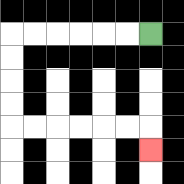{'start': '[6, 1]', 'end': '[6, 6]', 'path_directions': 'L,L,L,L,L,L,D,D,D,D,R,R,R,R,R,R,D', 'path_coordinates': '[[6, 1], [5, 1], [4, 1], [3, 1], [2, 1], [1, 1], [0, 1], [0, 2], [0, 3], [0, 4], [0, 5], [1, 5], [2, 5], [3, 5], [4, 5], [5, 5], [6, 5], [6, 6]]'}